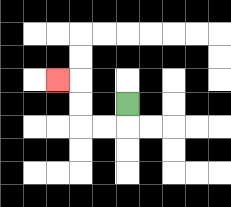{'start': '[5, 4]', 'end': '[2, 3]', 'path_directions': 'D,L,L,U,U,L', 'path_coordinates': '[[5, 4], [5, 5], [4, 5], [3, 5], [3, 4], [3, 3], [2, 3]]'}